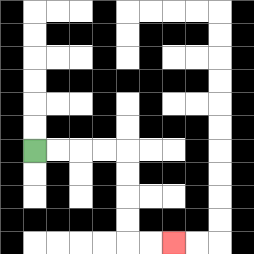{'start': '[1, 6]', 'end': '[7, 10]', 'path_directions': 'R,R,R,R,D,D,D,D,R,R', 'path_coordinates': '[[1, 6], [2, 6], [3, 6], [4, 6], [5, 6], [5, 7], [5, 8], [5, 9], [5, 10], [6, 10], [7, 10]]'}